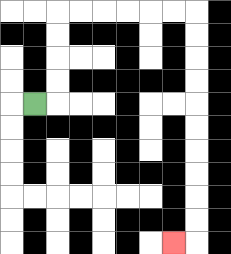{'start': '[1, 4]', 'end': '[7, 10]', 'path_directions': 'R,U,U,U,U,R,R,R,R,R,R,D,D,D,D,D,D,D,D,D,D,L', 'path_coordinates': '[[1, 4], [2, 4], [2, 3], [2, 2], [2, 1], [2, 0], [3, 0], [4, 0], [5, 0], [6, 0], [7, 0], [8, 0], [8, 1], [8, 2], [8, 3], [8, 4], [8, 5], [8, 6], [8, 7], [8, 8], [8, 9], [8, 10], [7, 10]]'}